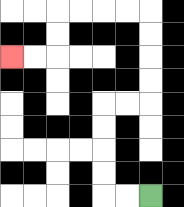{'start': '[6, 8]', 'end': '[0, 2]', 'path_directions': 'L,L,U,U,U,U,R,R,U,U,U,U,L,L,L,L,D,D,L,L', 'path_coordinates': '[[6, 8], [5, 8], [4, 8], [4, 7], [4, 6], [4, 5], [4, 4], [5, 4], [6, 4], [6, 3], [6, 2], [6, 1], [6, 0], [5, 0], [4, 0], [3, 0], [2, 0], [2, 1], [2, 2], [1, 2], [0, 2]]'}